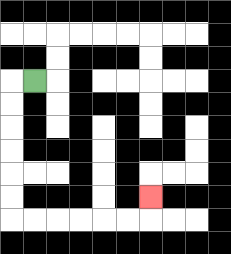{'start': '[1, 3]', 'end': '[6, 8]', 'path_directions': 'L,D,D,D,D,D,D,R,R,R,R,R,R,U', 'path_coordinates': '[[1, 3], [0, 3], [0, 4], [0, 5], [0, 6], [0, 7], [0, 8], [0, 9], [1, 9], [2, 9], [3, 9], [4, 9], [5, 9], [6, 9], [6, 8]]'}